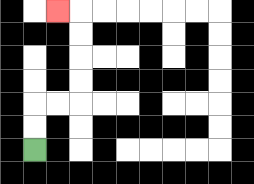{'start': '[1, 6]', 'end': '[2, 0]', 'path_directions': 'U,U,R,R,U,U,U,U,L', 'path_coordinates': '[[1, 6], [1, 5], [1, 4], [2, 4], [3, 4], [3, 3], [3, 2], [3, 1], [3, 0], [2, 0]]'}